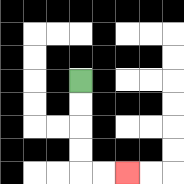{'start': '[3, 3]', 'end': '[5, 7]', 'path_directions': 'D,D,D,D,R,R', 'path_coordinates': '[[3, 3], [3, 4], [3, 5], [3, 6], [3, 7], [4, 7], [5, 7]]'}